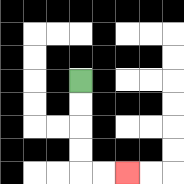{'start': '[3, 3]', 'end': '[5, 7]', 'path_directions': 'D,D,D,D,R,R', 'path_coordinates': '[[3, 3], [3, 4], [3, 5], [3, 6], [3, 7], [4, 7], [5, 7]]'}